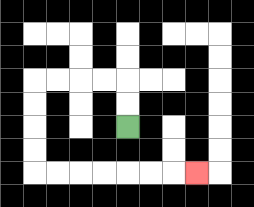{'start': '[5, 5]', 'end': '[8, 7]', 'path_directions': 'U,U,L,L,L,L,D,D,D,D,R,R,R,R,R,R,R', 'path_coordinates': '[[5, 5], [5, 4], [5, 3], [4, 3], [3, 3], [2, 3], [1, 3], [1, 4], [1, 5], [1, 6], [1, 7], [2, 7], [3, 7], [4, 7], [5, 7], [6, 7], [7, 7], [8, 7]]'}